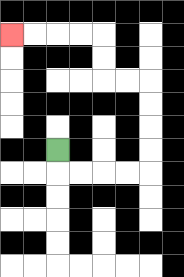{'start': '[2, 6]', 'end': '[0, 1]', 'path_directions': 'D,R,R,R,R,U,U,U,U,L,L,U,U,L,L,L,L', 'path_coordinates': '[[2, 6], [2, 7], [3, 7], [4, 7], [5, 7], [6, 7], [6, 6], [6, 5], [6, 4], [6, 3], [5, 3], [4, 3], [4, 2], [4, 1], [3, 1], [2, 1], [1, 1], [0, 1]]'}